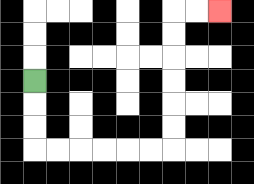{'start': '[1, 3]', 'end': '[9, 0]', 'path_directions': 'D,D,D,R,R,R,R,R,R,U,U,U,U,U,U,R,R', 'path_coordinates': '[[1, 3], [1, 4], [1, 5], [1, 6], [2, 6], [3, 6], [4, 6], [5, 6], [6, 6], [7, 6], [7, 5], [7, 4], [7, 3], [7, 2], [7, 1], [7, 0], [8, 0], [9, 0]]'}